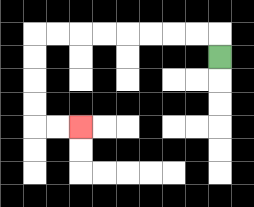{'start': '[9, 2]', 'end': '[3, 5]', 'path_directions': 'U,L,L,L,L,L,L,L,L,D,D,D,D,R,R', 'path_coordinates': '[[9, 2], [9, 1], [8, 1], [7, 1], [6, 1], [5, 1], [4, 1], [3, 1], [2, 1], [1, 1], [1, 2], [1, 3], [1, 4], [1, 5], [2, 5], [3, 5]]'}